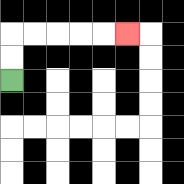{'start': '[0, 3]', 'end': '[5, 1]', 'path_directions': 'U,U,R,R,R,R,R', 'path_coordinates': '[[0, 3], [0, 2], [0, 1], [1, 1], [2, 1], [3, 1], [4, 1], [5, 1]]'}